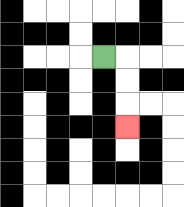{'start': '[4, 2]', 'end': '[5, 5]', 'path_directions': 'R,D,D,D', 'path_coordinates': '[[4, 2], [5, 2], [5, 3], [5, 4], [5, 5]]'}